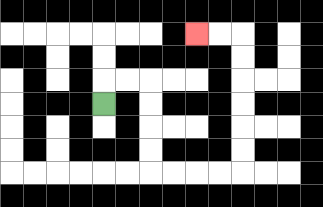{'start': '[4, 4]', 'end': '[8, 1]', 'path_directions': 'U,R,R,D,D,D,D,R,R,R,R,U,U,U,U,U,U,L,L', 'path_coordinates': '[[4, 4], [4, 3], [5, 3], [6, 3], [6, 4], [6, 5], [6, 6], [6, 7], [7, 7], [8, 7], [9, 7], [10, 7], [10, 6], [10, 5], [10, 4], [10, 3], [10, 2], [10, 1], [9, 1], [8, 1]]'}